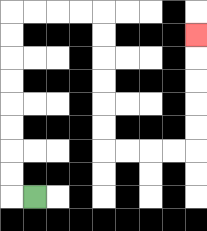{'start': '[1, 8]', 'end': '[8, 1]', 'path_directions': 'L,U,U,U,U,U,U,U,U,R,R,R,R,D,D,D,D,D,D,R,R,R,R,U,U,U,U,U', 'path_coordinates': '[[1, 8], [0, 8], [0, 7], [0, 6], [0, 5], [0, 4], [0, 3], [0, 2], [0, 1], [0, 0], [1, 0], [2, 0], [3, 0], [4, 0], [4, 1], [4, 2], [4, 3], [4, 4], [4, 5], [4, 6], [5, 6], [6, 6], [7, 6], [8, 6], [8, 5], [8, 4], [8, 3], [8, 2], [8, 1]]'}